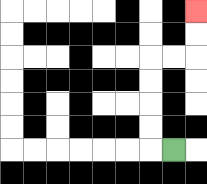{'start': '[7, 6]', 'end': '[8, 0]', 'path_directions': 'L,U,U,U,U,R,R,U,U', 'path_coordinates': '[[7, 6], [6, 6], [6, 5], [6, 4], [6, 3], [6, 2], [7, 2], [8, 2], [8, 1], [8, 0]]'}